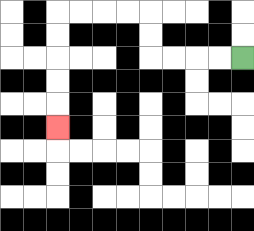{'start': '[10, 2]', 'end': '[2, 5]', 'path_directions': 'L,L,L,L,U,U,L,L,L,L,D,D,D,D,D', 'path_coordinates': '[[10, 2], [9, 2], [8, 2], [7, 2], [6, 2], [6, 1], [6, 0], [5, 0], [4, 0], [3, 0], [2, 0], [2, 1], [2, 2], [2, 3], [2, 4], [2, 5]]'}